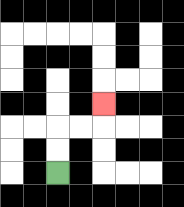{'start': '[2, 7]', 'end': '[4, 4]', 'path_directions': 'U,U,R,R,U', 'path_coordinates': '[[2, 7], [2, 6], [2, 5], [3, 5], [4, 5], [4, 4]]'}